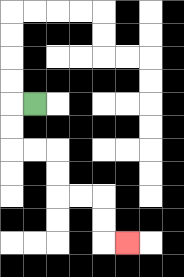{'start': '[1, 4]', 'end': '[5, 10]', 'path_directions': 'L,D,D,R,R,D,D,R,R,D,D,R', 'path_coordinates': '[[1, 4], [0, 4], [0, 5], [0, 6], [1, 6], [2, 6], [2, 7], [2, 8], [3, 8], [4, 8], [4, 9], [4, 10], [5, 10]]'}